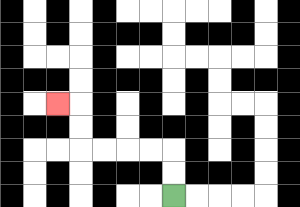{'start': '[7, 8]', 'end': '[2, 4]', 'path_directions': 'U,U,L,L,L,L,U,U,L', 'path_coordinates': '[[7, 8], [7, 7], [7, 6], [6, 6], [5, 6], [4, 6], [3, 6], [3, 5], [3, 4], [2, 4]]'}